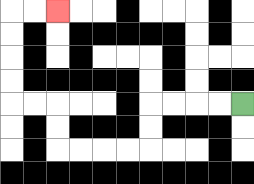{'start': '[10, 4]', 'end': '[2, 0]', 'path_directions': 'L,L,L,L,D,D,L,L,L,L,U,U,L,L,U,U,U,U,R,R', 'path_coordinates': '[[10, 4], [9, 4], [8, 4], [7, 4], [6, 4], [6, 5], [6, 6], [5, 6], [4, 6], [3, 6], [2, 6], [2, 5], [2, 4], [1, 4], [0, 4], [0, 3], [0, 2], [0, 1], [0, 0], [1, 0], [2, 0]]'}